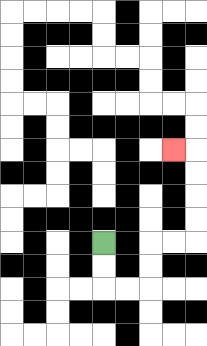{'start': '[4, 10]', 'end': '[7, 6]', 'path_directions': 'D,D,R,R,U,U,R,R,U,U,U,U,L', 'path_coordinates': '[[4, 10], [4, 11], [4, 12], [5, 12], [6, 12], [6, 11], [6, 10], [7, 10], [8, 10], [8, 9], [8, 8], [8, 7], [8, 6], [7, 6]]'}